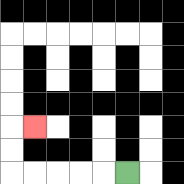{'start': '[5, 7]', 'end': '[1, 5]', 'path_directions': 'L,L,L,L,L,U,U,R', 'path_coordinates': '[[5, 7], [4, 7], [3, 7], [2, 7], [1, 7], [0, 7], [0, 6], [0, 5], [1, 5]]'}